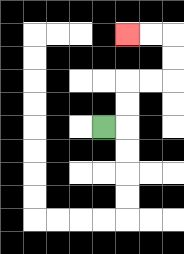{'start': '[4, 5]', 'end': '[5, 1]', 'path_directions': 'R,U,U,R,R,U,U,L,L', 'path_coordinates': '[[4, 5], [5, 5], [5, 4], [5, 3], [6, 3], [7, 3], [7, 2], [7, 1], [6, 1], [5, 1]]'}